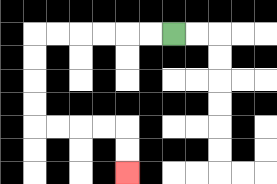{'start': '[7, 1]', 'end': '[5, 7]', 'path_directions': 'L,L,L,L,L,L,D,D,D,D,R,R,R,R,D,D', 'path_coordinates': '[[7, 1], [6, 1], [5, 1], [4, 1], [3, 1], [2, 1], [1, 1], [1, 2], [1, 3], [1, 4], [1, 5], [2, 5], [3, 5], [4, 5], [5, 5], [5, 6], [5, 7]]'}